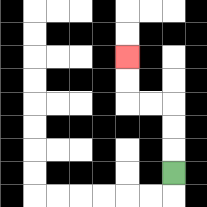{'start': '[7, 7]', 'end': '[5, 2]', 'path_directions': 'U,U,U,L,L,U,U', 'path_coordinates': '[[7, 7], [7, 6], [7, 5], [7, 4], [6, 4], [5, 4], [5, 3], [5, 2]]'}